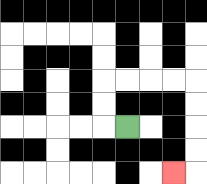{'start': '[5, 5]', 'end': '[7, 7]', 'path_directions': 'L,U,U,R,R,R,R,D,D,D,D,L', 'path_coordinates': '[[5, 5], [4, 5], [4, 4], [4, 3], [5, 3], [6, 3], [7, 3], [8, 3], [8, 4], [8, 5], [8, 6], [8, 7], [7, 7]]'}